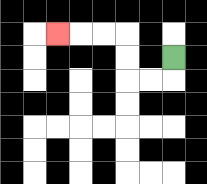{'start': '[7, 2]', 'end': '[2, 1]', 'path_directions': 'D,L,L,U,U,L,L,L', 'path_coordinates': '[[7, 2], [7, 3], [6, 3], [5, 3], [5, 2], [5, 1], [4, 1], [3, 1], [2, 1]]'}